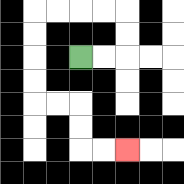{'start': '[3, 2]', 'end': '[5, 6]', 'path_directions': 'R,R,U,U,L,L,L,L,D,D,D,D,R,R,D,D,R,R', 'path_coordinates': '[[3, 2], [4, 2], [5, 2], [5, 1], [5, 0], [4, 0], [3, 0], [2, 0], [1, 0], [1, 1], [1, 2], [1, 3], [1, 4], [2, 4], [3, 4], [3, 5], [3, 6], [4, 6], [5, 6]]'}